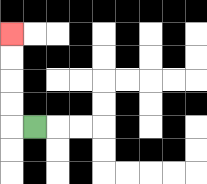{'start': '[1, 5]', 'end': '[0, 1]', 'path_directions': 'L,U,U,U,U', 'path_coordinates': '[[1, 5], [0, 5], [0, 4], [0, 3], [0, 2], [0, 1]]'}